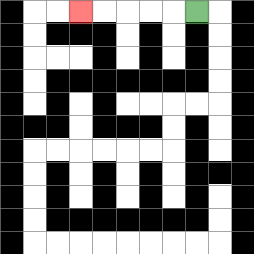{'start': '[8, 0]', 'end': '[3, 0]', 'path_directions': 'L,L,L,L,L', 'path_coordinates': '[[8, 0], [7, 0], [6, 0], [5, 0], [4, 0], [3, 0]]'}